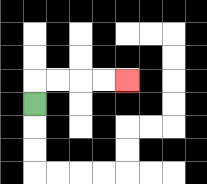{'start': '[1, 4]', 'end': '[5, 3]', 'path_directions': 'U,R,R,R,R', 'path_coordinates': '[[1, 4], [1, 3], [2, 3], [3, 3], [4, 3], [5, 3]]'}